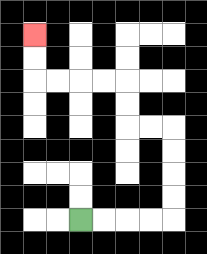{'start': '[3, 9]', 'end': '[1, 1]', 'path_directions': 'R,R,R,R,U,U,U,U,L,L,U,U,L,L,L,L,U,U', 'path_coordinates': '[[3, 9], [4, 9], [5, 9], [6, 9], [7, 9], [7, 8], [7, 7], [7, 6], [7, 5], [6, 5], [5, 5], [5, 4], [5, 3], [4, 3], [3, 3], [2, 3], [1, 3], [1, 2], [1, 1]]'}